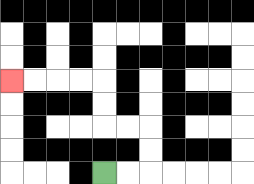{'start': '[4, 7]', 'end': '[0, 3]', 'path_directions': 'R,R,U,U,L,L,U,U,L,L,L,L', 'path_coordinates': '[[4, 7], [5, 7], [6, 7], [6, 6], [6, 5], [5, 5], [4, 5], [4, 4], [4, 3], [3, 3], [2, 3], [1, 3], [0, 3]]'}